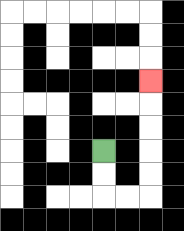{'start': '[4, 6]', 'end': '[6, 3]', 'path_directions': 'D,D,R,R,U,U,U,U,U', 'path_coordinates': '[[4, 6], [4, 7], [4, 8], [5, 8], [6, 8], [6, 7], [6, 6], [6, 5], [6, 4], [6, 3]]'}